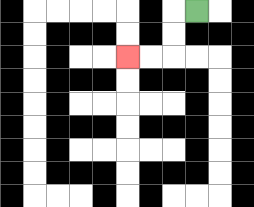{'start': '[8, 0]', 'end': '[5, 2]', 'path_directions': 'L,D,D,L,L', 'path_coordinates': '[[8, 0], [7, 0], [7, 1], [7, 2], [6, 2], [5, 2]]'}